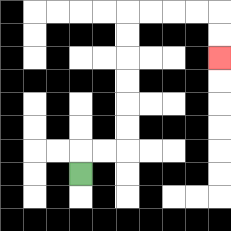{'start': '[3, 7]', 'end': '[9, 2]', 'path_directions': 'U,R,R,U,U,U,U,U,U,R,R,R,R,D,D', 'path_coordinates': '[[3, 7], [3, 6], [4, 6], [5, 6], [5, 5], [5, 4], [5, 3], [5, 2], [5, 1], [5, 0], [6, 0], [7, 0], [8, 0], [9, 0], [9, 1], [9, 2]]'}